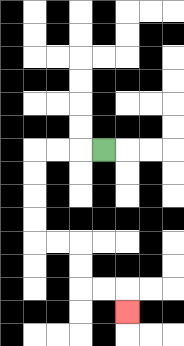{'start': '[4, 6]', 'end': '[5, 13]', 'path_directions': 'L,L,L,D,D,D,D,R,R,D,D,R,R,D', 'path_coordinates': '[[4, 6], [3, 6], [2, 6], [1, 6], [1, 7], [1, 8], [1, 9], [1, 10], [2, 10], [3, 10], [3, 11], [3, 12], [4, 12], [5, 12], [5, 13]]'}